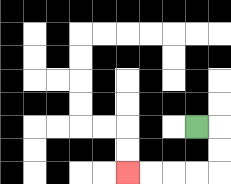{'start': '[8, 5]', 'end': '[5, 7]', 'path_directions': 'R,D,D,L,L,L,L', 'path_coordinates': '[[8, 5], [9, 5], [9, 6], [9, 7], [8, 7], [7, 7], [6, 7], [5, 7]]'}